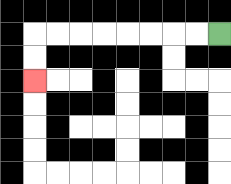{'start': '[9, 1]', 'end': '[1, 3]', 'path_directions': 'L,L,L,L,L,L,L,L,D,D', 'path_coordinates': '[[9, 1], [8, 1], [7, 1], [6, 1], [5, 1], [4, 1], [3, 1], [2, 1], [1, 1], [1, 2], [1, 3]]'}